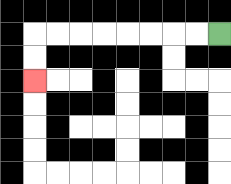{'start': '[9, 1]', 'end': '[1, 3]', 'path_directions': 'L,L,L,L,L,L,L,L,D,D', 'path_coordinates': '[[9, 1], [8, 1], [7, 1], [6, 1], [5, 1], [4, 1], [3, 1], [2, 1], [1, 1], [1, 2], [1, 3]]'}